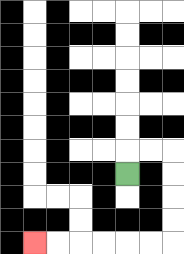{'start': '[5, 7]', 'end': '[1, 10]', 'path_directions': 'U,R,R,D,D,D,D,L,L,L,L,L,L', 'path_coordinates': '[[5, 7], [5, 6], [6, 6], [7, 6], [7, 7], [7, 8], [7, 9], [7, 10], [6, 10], [5, 10], [4, 10], [3, 10], [2, 10], [1, 10]]'}